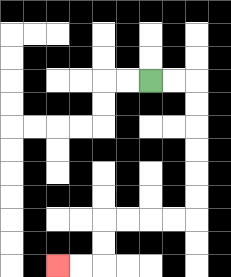{'start': '[6, 3]', 'end': '[2, 11]', 'path_directions': 'R,R,D,D,D,D,D,D,L,L,L,L,D,D,L,L', 'path_coordinates': '[[6, 3], [7, 3], [8, 3], [8, 4], [8, 5], [8, 6], [8, 7], [8, 8], [8, 9], [7, 9], [6, 9], [5, 9], [4, 9], [4, 10], [4, 11], [3, 11], [2, 11]]'}